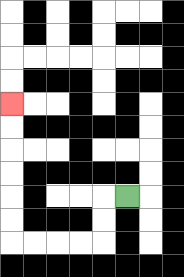{'start': '[5, 8]', 'end': '[0, 4]', 'path_directions': 'L,D,D,L,L,L,L,U,U,U,U,U,U', 'path_coordinates': '[[5, 8], [4, 8], [4, 9], [4, 10], [3, 10], [2, 10], [1, 10], [0, 10], [0, 9], [0, 8], [0, 7], [0, 6], [0, 5], [0, 4]]'}